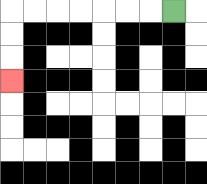{'start': '[7, 0]', 'end': '[0, 3]', 'path_directions': 'L,L,L,L,L,L,L,D,D,D', 'path_coordinates': '[[7, 0], [6, 0], [5, 0], [4, 0], [3, 0], [2, 0], [1, 0], [0, 0], [0, 1], [0, 2], [0, 3]]'}